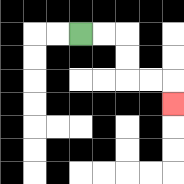{'start': '[3, 1]', 'end': '[7, 4]', 'path_directions': 'R,R,D,D,R,R,D', 'path_coordinates': '[[3, 1], [4, 1], [5, 1], [5, 2], [5, 3], [6, 3], [7, 3], [7, 4]]'}